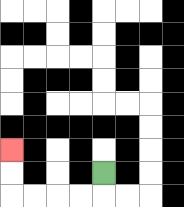{'start': '[4, 7]', 'end': '[0, 6]', 'path_directions': 'D,L,L,L,L,U,U', 'path_coordinates': '[[4, 7], [4, 8], [3, 8], [2, 8], [1, 8], [0, 8], [0, 7], [0, 6]]'}